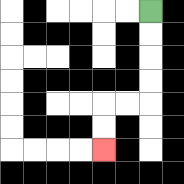{'start': '[6, 0]', 'end': '[4, 6]', 'path_directions': 'D,D,D,D,L,L,D,D', 'path_coordinates': '[[6, 0], [6, 1], [6, 2], [6, 3], [6, 4], [5, 4], [4, 4], [4, 5], [4, 6]]'}